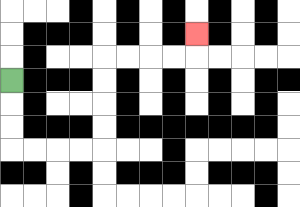{'start': '[0, 3]', 'end': '[8, 1]', 'path_directions': 'D,D,D,R,R,R,R,U,U,U,U,R,R,R,R,U', 'path_coordinates': '[[0, 3], [0, 4], [0, 5], [0, 6], [1, 6], [2, 6], [3, 6], [4, 6], [4, 5], [4, 4], [4, 3], [4, 2], [5, 2], [6, 2], [7, 2], [8, 2], [8, 1]]'}